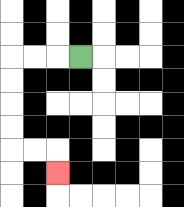{'start': '[3, 2]', 'end': '[2, 7]', 'path_directions': 'L,L,L,D,D,D,D,R,R,D', 'path_coordinates': '[[3, 2], [2, 2], [1, 2], [0, 2], [0, 3], [0, 4], [0, 5], [0, 6], [1, 6], [2, 6], [2, 7]]'}